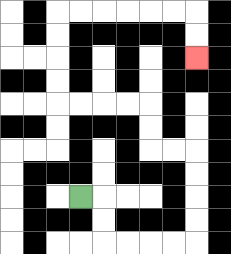{'start': '[3, 8]', 'end': '[8, 2]', 'path_directions': 'R,D,D,R,R,R,R,U,U,U,U,L,L,U,U,L,L,L,L,U,U,U,U,R,R,R,R,R,R,D,D', 'path_coordinates': '[[3, 8], [4, 8], [4, 9], [4, 10], [5, 10], [6, 10], [7, 10], [8, 10], [8, 9], [8, 8], [8, 7], [8, 6], [7, 6], [6, 6], [6, 5], [6, 4], [5, 4], [4, 4], [3, 4], [2, 4], [2, 3], [2, 2], [2, 1], [2, 0], [3, 0], [4, 0], [5, 0], [6, 0], [7, 0], [8, 0], [8, 1], [8, 2]]'}